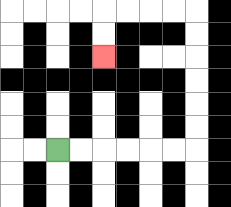{'start': '[2, 6]', 'end': '[4, 2]', 'path_directions': 'R,R,R,R,R,R,U,U,U,U,U,U,L,L,L,L,D,D', 'path_coordinates': '[[2, 6], [3, 6], [4, 6], [5, 6], [6, 6], [7, 6], [8, 6], [8, 5], [8, 4], [8, 3], [8, 2], [8, 1], [8, 0], [7, 0], [6, 0], [5, 0], [4, 0], [4, 1], [4, 2]]'}